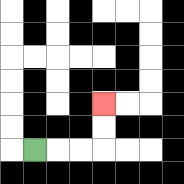{'start': '[1, 6]', 'end': '[4, 4]', 'path_directions': 'R,R,R,U,U', 'path_coordinates': '[[1, 6], [2, 6], [3, 6], [4, 6], [4, 5], [4, 4]]'}